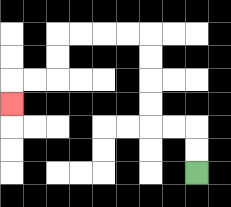{'start': '[8, 7]', 'end': '[0, 4]', 'path_directions': 'U,U,L,L,U,U,U,U,L,L,L,L,D,D,L,L,D', 'path_coordinates': '[[8, 7], [8, 6], [8, 5], [7, 5], [6, 5], [6, 4], [6, 3], [6, 2], [6, 1], [5, 1], [4, 1], [3, 1], [2, 1], [2, 2], [2, 3], [1, 3], [0, 3], [0, 4]]'}